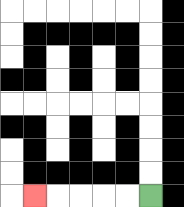{'start': '[6, 8]', 'end': '[1, 8]', 'path_directions': 'L,L,L,L,L', 'path_coordinates': '[[6, 8], [5, 8], [4, 8], [3, 8], [2, 8], [1, 8]]'}